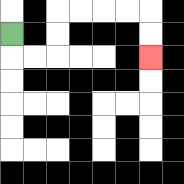{'start': '[0, 1]', 'end': '[6, 2]', 'path_directions': 'D,R,R,U,U,R,R,R,R,D,D', 'path_coordinates': '[[0, 1], [0, 2], [1, 2], [2, 2], [2, 1], [2, 0], [3, 0], [4, 0], [5, 0], [6, 0], [6, 1], [6, 2]]'}